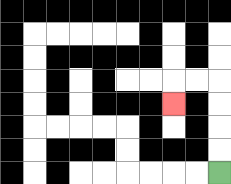{'start': '[9, 7]', 'end': '[7, 4]', 'path_directions': 'U,U,U,U,L,L,D', 'path_coordinates': '[[9, 7], [9, 6], [9, 5], [9, 4], [9, 3], [8, 3], [7, 3], [7, 4]]'}